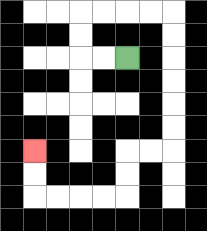{'start': '[5, 2]', 'end': '[1, 6]', 'path_directions': 'L,L,U,U,R,R,R,R,D,D,D,D,D,D,L,L,D,D,L,L,L,L,U,U', 'path_coordinates': '[[5, 2], [4, 2], [3, 2], [3, 1], [3, 0], [4, 0], [5, 0], [6, 0], [7, 0], [7, 1], [7, 2], [7, 3], [7, 4], [7, 5], [7, 6], [6, 6], [5, 6], [5, 7], [5, 8], [4, 8], [3, 8], [2, 8], [1, 8], [1, 7], [1, 6]]'}